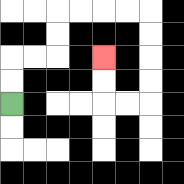{'start': '[0, 4]', 'end': '[4, 2]', 'path_directions': 'U,U,R,R,U,U,R,R,R,R,D,D,D,D,L,L,U,U', 'path_coordinates': '[[0, 4], [0, 3], [0, 2], [1, 2], [2, 2], [2, 1], [2, 0], [3, 0], [4, 0], [5, 0], [6, 0], [6, 1], [6, 2], [6, 3], [6, 4], [5, 4], [4, 4], [4, 3], [4, 2]]'}